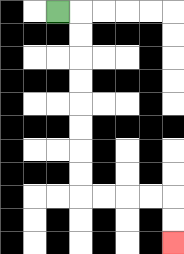{'start': '[2, 0]', 'end': '[7, 10]', 'path_directions': 'R,D,D,D,D,D,D,D,D,R,R,R,R,D,D', 'path_coordinates': '[[2, 0], [3, 0], [3, 1], [3, 2], [3, 3], [3, 4], [3, 5], [3, 6], [3, 7], [3, 8], [4, 8], [5, 8], [6, 8], [7, 8], [7, 9], [7, 10]]'}